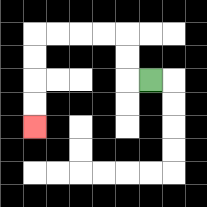{'start': '[6, 3]', 'end': '[1, 5]', 'path_directions': 'L,U,U,L,L,L,L,D,D,D,D', 'path_coordinates': '[[6, 3], [5, 3], [5, 2], [5, 1], [4, 1], [3, 1], [2, 1], [1, 1], [1, 2], [1, 3], [1, 4], [1, 5]]'}